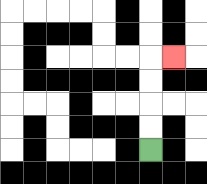{'start': '[6, 6]', 'end': '[7, 2]', 'path_directions': 'U,U,U,U,R', 'path_coordinates': '[[6, 6], [6, 5], [6, 4], [6, 3], [6, 2], [7, 2]]'}